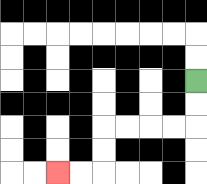{'start': '[8, 3]', 'end': '[2, 7]', 'path_directions': 'D,D,L,L,L,L,D,D,L,L', 'path_coordinates': '[[8, 3], [8, 4], [8, 5], [7, 5], [6, 5], [5, 5], [4, 5], [4, 6], [4, 7], [3, 7], [2, 7]]'}